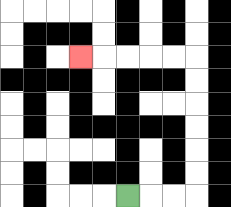{'start': '[5, 8]', 'end': '[3, 2]', 'path_directions': 'R,R,R,U,U,U,U,U,U,L,L,L,L,L', 'path_coordinates': '[[5, 8], [6, 8], [7, 8], [8, 8], [8, 7], [8, 6], [8, 5], [8, 4], [8, 3], [8, 2], [7, 2], [6, 2], [5, 2], [4, 2], [3, 2]]'}